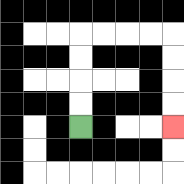{'start': '[3, 5]', 'end': '[7, 5]', 'path_directions': 'U,U,U,U,R,R,R,R,D,D,D,D', 'path_coordinates': '[[3, 5], [3, 4], [3, 3], [3, 2], [3, 1], [4, 1], [5, 1], [6, 1], [7, 1], [7, 2], [7, 3], [7, 4], [7, 5]]'}